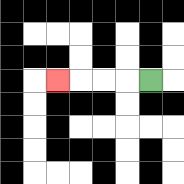{'start': '[6, 3]', 'end': '[2, 3]', 'path_directions': 'L,L,L,L', 'path_coordinates': '[[6, 3], [5, 3], [4, 3], [3, 3], [2, 3]]'}